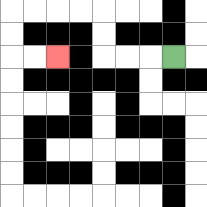{'start': '[7, 2]', 'end': '[2, 2]', 'path_directions': 'L,L,L,U,U,L,L,L,L,D,D,R,R', 'path_coordinates': '[[7, 2], [6, 2], [5, 2], [4, 2], [4, 1], [4, 0], [3, 0], [2, 0], [1, 0], [0, 0], [0, 1], [0, 2], [1, 2], [2, 2]]'}